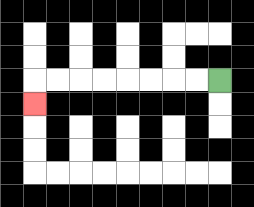{'start': '[9, 3]', 'end': '[1, 4]', 'path_directions': 'L,L,L,L,L,L,L,L,D', 'path_coordinates': '[[9, 3], [8, 3], [7, 3], [6, 3], [5, 3], [4, 3], [3, 3], [2, 3], [1, 3], [1, 4]]'}